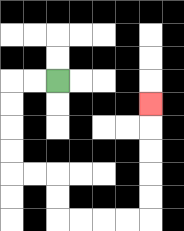{'start': '[2, 3]', 'end': '[6, 4]', 'path_directions': 'L,L,D,D,D,D,R,R,D,D,R,R,R,R,U,U,U,U,U', 'path_coordinates': '[[2, 3], [1, 3], [0, 3], [0, 4], [0, 5], [0, 6], [0, 7], [1, 7], [2, 7], [2, 8], [2, 9], [3, 9], [4, 9], [5, 9], [6, 9], [6, 8], [6, 7], [6, 6], [6, 5], [6, 4]]'}